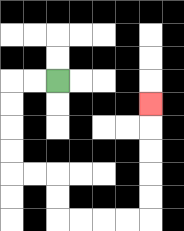{'start': '[2, 3]', 'end': '[6, 4]', 'path_directions': 'L,L,D,D,D,D,R,R,D,D,R,R,R,R,U,U,U,U,U', 'path_coordinates': '[[2, 3], [1, 3], [0, 3], [0, 4], [0, 5], [0, 6], [0, 7], [1, 7], [2, 7], [2, 8], [2, 9], [3, 9], [4, 9], [5, 9], [6, 9], [6, 8], [6, 7], [6, 6], [6, 5], [6, 4]]'}